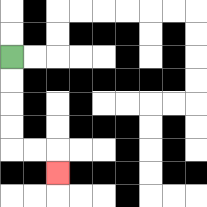{'start': '[0, 2]', 'end': '[2, 7]', 'path_directions': 'D,D,D,D,R,R,D', 'path_coordinates': '[[0, 2], [0, 3], [0, 4], [0, 5], [0, 6], [1, 6], [2, 6], [2, 7]]'}